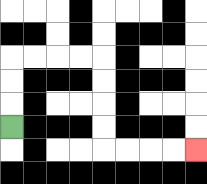{'start': '[0, 5]', 'end': '[8, 6]', 'path_directions': 'U,U,U,R,R,R,R,D,D,D,D,R,R,R,R', 'path_coordinates': '[[0, 5], [0, 4], [0, 3], [0, 2], [1, 2], [2, 2], [3, 2], [4, 2], [4, 3], [4, 4], [4, 5], [4, 6], [5, 6], [6, 6], [7, 6], [8, 6]]'}